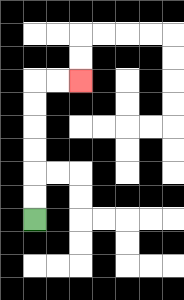{'start': '[1, 9]', 'end': '[3, 3]', 'path_directions': 'U,U,U,U,U,U,R,R', 'path_coordinates': '[[1, 9], [1, 8], [1, 7], [1, 6], [1, 5], [1, 4], [1, 3], [2, 3], [3, 3]]'}